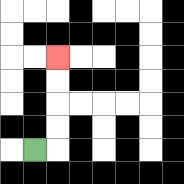{'start': '[1, 6]', 'end': '[2, 2]', 'path_directions': 'R,U,U,U,U', 'path_coordinates': '[[1, 6], [2, 6], [2, 5], [2, 4], [2, 3], [2, 2]]'}